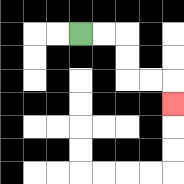{'start': '[3, 1]', 'end': '[7, 4]', 'path_directions': 'R,R,D,D,R,R,D', 'path_coordinates': '[[3, 1], [4, 1], [5, 1], [5, 2], [5, 3], [6, 3], [7, 3], [7, 4]]'}